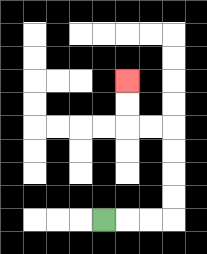{'start': '[4, 9]', 'end': '[5, 3]', 'path_directions': 'R,R,R,U,U,U,U,L,L,U,U', 'path_coordinates': '[[4, 9], [5, 9], [6, 9], [7, 9], [7, 8], [7, 7], [7, 6], [7, 5], [6, 5], [5, 5], [5, 4], [5, 3]]'}